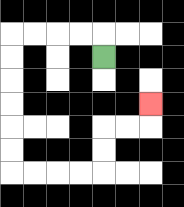{'start': '[4, 2]', 'end': '[6, 4]', 'path_directions': 'U,L,L,L,L,D,D,D,D,D,D,R,R,R,R,U,U,R,R,U', 'path_coordinates': '[[4, 2], [4, 1], [3, 1], [2, 1], [1, 1], [0, 1], [0, 2], [0, 3], [0, 4], [0, 5], [0, 6], [0, 7], [1, 7], [2, 7], [3, 7], [4, 7], [4, 6], [4, 5], [5, 5], [6, 5], [6, 4]]'}